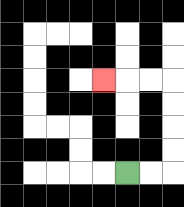{'start': '[5, 7]', 'end': '[4, 3]', 'path_directions': 'R,R,U,U,U,U,L,L,L', 'path_coordinates': '[[5, 7], [6, 7], [7, 7], [7, 6], [7, 5], [7, 4], [7, 3], [6, 3], [5, 3], [4, 3]]'}